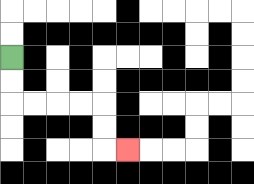{'start': '[0, 2]', 'end': '[5, 6]', 'path_directions': 'D,D,R,R,R,R,D,D,R', 'path_coordinates': '[[0, 2], [0, 3], [0, 4], [1, 4], [2, 4], [3, 4], [4, 4], [4, 5], [4, 6], [5, 6]]'}